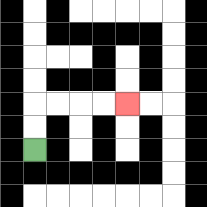{'start': '[1, 6]', 'end': '[5, 4]', 'path_directions': 'U,U,R,R,R,R', 'path_coordinates': '[[1, 6], [1, 5], [1, 4], [2, 4], [3, 4], [4, 4], [5, 4]]'}